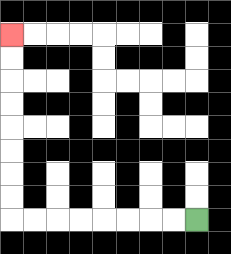{'start': '[8, 9]', 'end': '[0, 1]', 'path_directions': 'L,L,L,L,L,L,L,L,U,U,U,U,U,U,U,U', 'path_coordinates': '[[8, 9], [7, 9], [6, 9], [5, 9], [4, 9], [3, 9], [2, 9], [1, 9], [0, 9], [0, 8], [0, 7], [0, 6], [0, 5], [0, 4], [0, 3], [0, 2], [0, 1]]'}